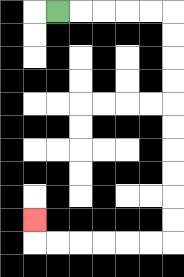{'start': '[2, 0]', 'end': '[1, 9]', 'path_directions': 'R,R,R,R,R,D,D,D,D,D,D,D,D,D,D,L,L,L,L,L,L,U', 'path_coordinates': '[[2, 0], [3, 0], [4, 0], [5, 0], [6, 0], [7, 0], [7, 1], [7, 2], [7, 3], [7, 4], [7, 5], [7, 6], [7, 7], [7, 8], [7, 9], [7, 10], [6, 10], [5, 10], [4, 10], [3, 10], [2, 10], [1, 10], [1, 9]]'}